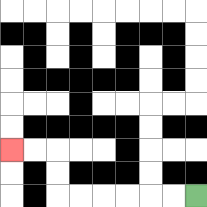{'start': '[8, 8]', 'end': '[0, 6]', 'path_directions': 'L,L,L,L,L,L,U,U,L,L', 'path_coordinates': '[[8, 8], [7, 8], [6, 8], [5, 8], [4, 8], [3, 8], [2, 8], [2, 7], [2, 6], [1, 6], [0, 6]]'}